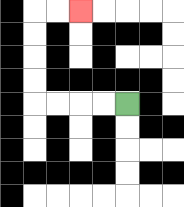{'start': '[5, 4]', 'end': '[3, 0]', 'path_directions': 'L,L,L,L,U,U,U,U,R,R', 'path_coordinates': '[[5, 4], [4, 4], [3, 4], [2, 4], [1, 4], [1, 3], [1, 2], [1, 1], [1, 0], [2, 0], [3, 0]]'}